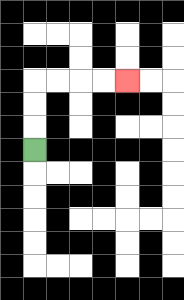{'start': '[1, 6]', 'end': '[5, 3]', 'path_directions': 'U,U,U,R,R,R,R', 'path_coordinates': '[[1, 6], [1, 5], [1, 4], [1, 3], [2, 3], [3, 3], [4, 3], [5, 3]]'}